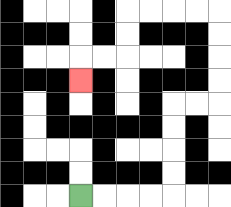{'start': '[3, 8]', 'end': '[3, 3]', 'path_directions': 'R,R,R,R,U,U,U,U,R,R,U,U,U,U,L,L,L,L,D,D,L,L,D', 'path_coordinates': '[[3, 8], [4, 8], [5, 8], [6, 8], [7, 8], [7, 7], [7, 6], [7, 5], [7, 4], [8, 4], [9, 4], [9, 3], [9, 2], [9, 1], [9, 0], [8, 0], [7, 0], [6, 0], [5, 0], [5, 1], [5, 2], [4, 2], [3, 2], [3, 3]]'}